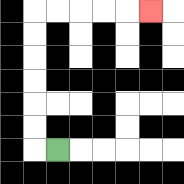{'start': '[2, 6]', 'end': '[6, 0]', 'path_directions': 'L,U,U,U,U,U,U,R,R,R,R,R', 'path_coordinates': '[[2, 6], [1, 6], [1, 5], [1, 4], [1, 3], [1, 2], [1, 1], [1, 0], [2, 0], [3, 0], [4, 0], [5, 0], [6, 0]]'}